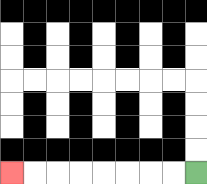{'start': '[8, 7]', 'end': '[0, 7]', 'path_directions': 'L,L,L,L,L,L,L,L', 'path_coordinates': '[[8, 7], [7, 7], [6, 7], [5, 7], [4, 7], [3, 7], [2, 7], [1, 7], [0, 7]]'}